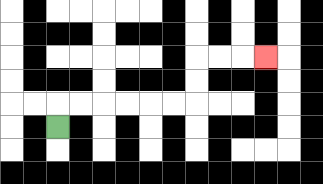{'start': '[2, 5]', 'end': '[11, 2]', 'path_directions': 'U,R,R,R,R,R,R,U,U,R,R,R', 'path_coordinates': '[[2, 5], [2, 4], [3, 4], [4, 4], [5, 4], [6, 4], [7, 4], [8, 4], [8, 3], [8, 2], [9, 2], [10, 2], [11, 2]]'}